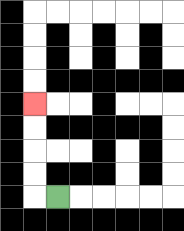{'start': '[2, 8]', 'end': '[1, 4]', 'path_directions': 'L,U,U,U,U', 'path_coordinates': '[[2, 8], [1, 8], [1, 7], [1, 6], [1, 5], [1, 4]]'}